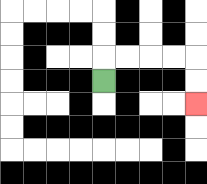{'start': '[4, 3]', 'end': '[8, 4]', 'path_directions': 'U,R,R,R,R,D,D', 'path_coordinates': '[[4, 3], [4, 2], [5, 2], [6, 2], [7, 2], [8, 2], [8, 3], [8, 4]]'}